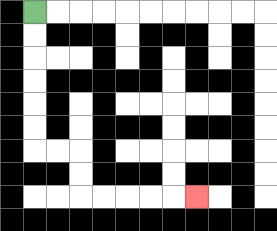{'start': '[1, 0]', 'end': '[8, 8]', 'path_directions': 'D,D,D,D,D,D,R,R,D,D,R,R,R,R,R', 'path_coordinates': '[[1, 0], [1, 1], [1, 2], [1, 3], [1, 4], [1, 5], [1, 6], [2, 6], [3, 6], [3, 7], [3, 8], [4, 8], [5, 8], [6, 8], [7, 8], [8, 8]]'}